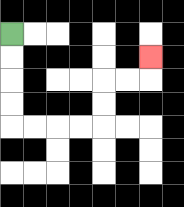{'start': '[0, 1]', 'end': '[6, 2]', 'path_directions': 'D,D,D,D,R,R,R,R,U,U,R,R,U', 'path_coordinates': '[[0, 1], [0, 2], [0, 3], [0, 4], [0, 5], [1, 5], [2, 5], [3, 5], [4, 5], [4, 4], [4, 3], [5, 3], [6, 3], [6, 2]]'}